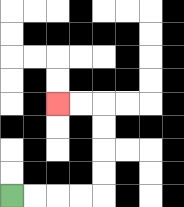{'start': '[0, 8]', 'end': '[2, 4]', 'path_directions': 'R,R,R,R,U,U,U,U,L,L', 'path_coordinates': '[[0, 8], [1, 8], [2, 8], [3, 8], [4, 8], [4, 7], [4, 6], [4, 5], [4, 4], [3, 4], [2, 4]]'}